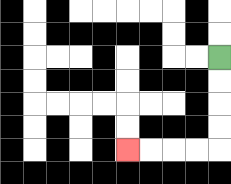{'start': '[9, 2]', 'end': '[5, 6]', 'path_directions': 'D,D,D,D,L,L,L,L', 'path_coordinates': '[[9, 2], [9, 3], [9, 4], [9, 5], [9, 6], [8, 6], [7, 6], [6, 6], [5, 6]]'}